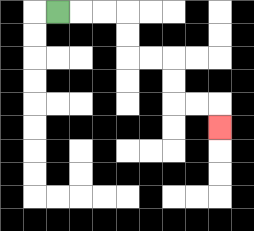{'start': '[2, 0]', 'end': '[9, 5]', 'path_directions': 'R,R,R,D,D,R,R,D,D,R,R,D', 'path_coordinates': '[[2, 0], [3, 0], [4, 0], [5, 0], [5, 1], [5, 2], [6, 2], [7, 2], [7, 3], [7, 4], [8, 4], [9, 4], [9, 5]]'}